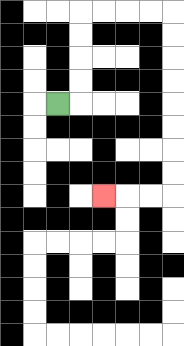{'start': '[2, 4]', 'end': '[4, 8]', 'path_directions': 'R,U,U,U,U,R,R,R,R,D,D,D,D,D,D,D,D,L,L,L', 'path_coordinates': '[[2, 4], [3, 4], [3, 3], [3, 2], [3, 1], [3, 0], [4, 0], [5, 0], [6, 0], [7, 0], [7, 1], [7, 2], [7, 3], [7, 4], [7, 5], [7, 6], [7, 7], [7, 8], [6, 8], [5, 8], [4, 8]]'}